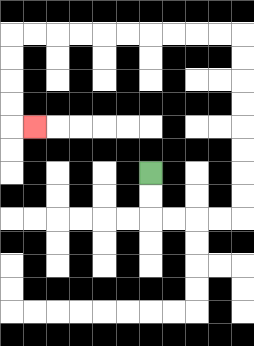{'start': '[6, 7]', 'end': '[1, 5]', 'path_directions': 'D,D,R,R,R,R,U,U,U,U,U,U,U,U,L,L,L,L,L,L,L,L,L,L,D,D,D,D,R', 'path_coordinates': '[[6, 7], [6, 8], [6, 9], [7, 9], [8, 9], [9, 9], [10, 9], [10, 8], [10, 7], [10, 6], [10, 5], [10, 4], [10, 3], [10, 2], [10, 1], [9, 1], [8, 1], [7, 1], [6, 1], [5, 1], [4, 1], [3, 1], [2, 1], [1, 1], [0, 1], [0, 2], [0, 3], [0, 4], [0, 5], [1, 5]]'}